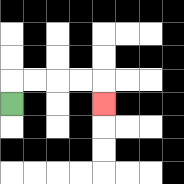{'start': '[0, 4]', 'end': '[4, 4]', 'path_directions': 'U,R,R,R,R,D', 'path_coordinates': '[[0, 4], [0, 3], [1, 3], [2, 3], [3, 3], [4, 3], [4, 4]]'}